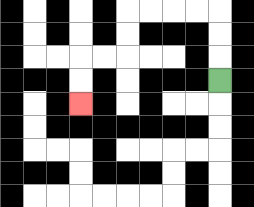{'start': '[9, 3]', 'end': '[3, 4]', 'path_directions': 'U,U,U,L,L,L,L,D,D,L,L,D,D', 'path_coordinates': '[[9, 3], [9, 2], [9, 1], [9, 0], [8, 0], [7, 0], [6, 0], [5, 0], [5, 1], [5, 2], [4, 2], [3, 2], [3, 3], [3, 4]]'}